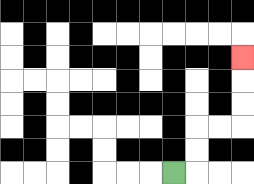{'start': '[7, 7]', 'end': '[10, 2]', 'path_directions': 'R,U,U,R,R,U,U,U', 'path_coordinates': '[[7, 7], [8, 7], [8, 6], [8, 5], [9, 5], [10, 5], [10, 4], [10, 3], [10, 2]]'}